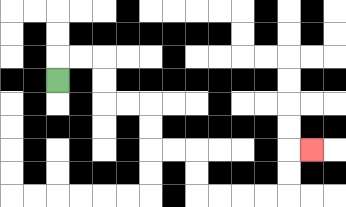{'start': '[2, 3]', 'end': '[13, 6]', 'path_directions': 'U,R,R,D,D,R,R,D,D,R,R,D,D,R,R,R,R,U,U,R', 'path_coordinates': '[[2, 3], [2, 2], [3, 2], [4, 2], [4, 3], [4, 4], [5, 4], [6, 4], [6, 5], [6, 6], [7, 6], [8, 6], [8, 7], [8, 8], [9, 8], [10, 8], [11, 8], [12, 8], [12, 7], [12, 6], [13, 6]]'}